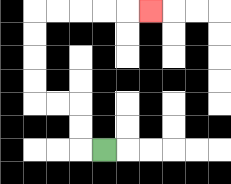{'start': '[4, 6]', 'end': '[6, 0]', 'path_directions': 'L,U,U,L,L,U,U,U,U,R,R,R,R,R', 'path_coordinates': '[[4, 6], [3, 6], [3, 5], [3, 4], [2, 4], [1, 4], [1, 3], [1, 2], [1, 1], [1, 0], [2, 0], [3, 0], [4, 0], [5, 0], [6, 0]]'}